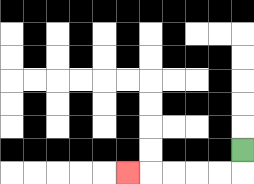{'start': '[10, 6]', 'end': '[5, 7]', 'path_directions': 'D,L,L,L,L,L', 'path_coordinates': '[[10, 6], [10, 7], [9, 7], [8, 7], [7, 7], [6, 7], [5, 7]]'}